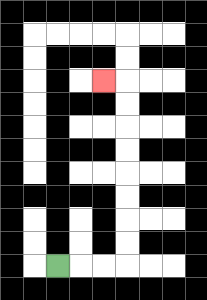{'start': '[2, 11]', 'end': '[4, 3]', 'path_directions': 'R,R,R,U,U,U,U,U,U,U,U,L', 'path_coordinates': '[[2, 11], [3, 11], [4, 11], [5, 11], [5, 10], [5, 9], [5, 8], [5, 7], [5, 6], [5, 5], [5, 4], [5, 3], [4, 3]]'}